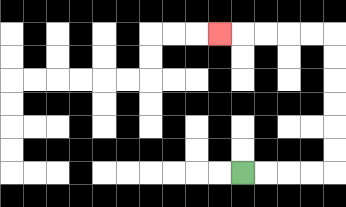{'start': '[10, 7]', 'end': '[9, 1]', 'path_directions': 'R,R,R,R,U,U,U,U,U,U,L,L,L,L,L', 'path_coordinates': '[[10, 7], [11, 7], [12, 7], [13, 7], [14, 7], [14, 6], [14, 5], [14, 4], [14, 3], [14, 2], [14, 1], [13, 1], [12, 1], [11, 1], [10, 1], [9, 1]]'}